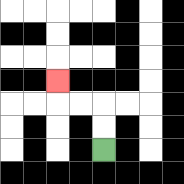{'start': '[4, 6]', 'end': '[2, 3]', 'path_directions': 'U,U,L,L,U', 'path_coordinates': '[[4, 6], [4, 5], [4, 4], [3, 4], [2, 4], [2, 3]]'}